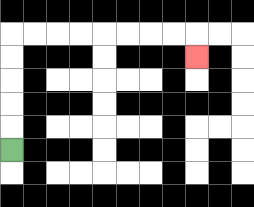{'start': '[0, 6]', 'end': '[8, 2]', 'path_directions': 'U,U,U,U,U,R,R,R,R,R,R,R,R,D', 'path_coordinates': '[[0, 6], [0, 5], [0, 4], [0, 3], [0, 2], [0, 1], [1, 1], [2, 1], [3, 1], [4, 1], [5, 1], [6, 1], [7, 1], [8, 1], [8, 2]]'}